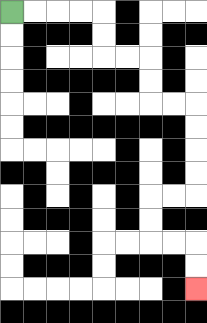{'start': '[0, 0]', 'end': '[8, 12]', 'path_directions': 'R,R,R,R,D,D,R,R,D,D,R,R,D,D,D,D,L,L,D,D,R,R,D,D', 'path_coordinates': '[[0, 0], [1, 0], [2, 0], [3, 0], [4, 0], [4, 1], [4, 2], [5, 2], [6, 2], [6, 3], [6, 4], [7, 4], [8, 4], [8, 5], [8, 6], [8, 7], [8, 8], [7, 8], [6, 8], [6, 9], [6, 10], [7, 10], [8, 10], [8, 11], [8, 12]]'}